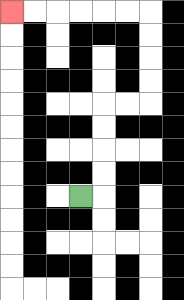{'start': '[3, 8]', 'end': '[0, 0]', 'path_directions': 'R,U,U,U,U,R,R,U,U,U,U,L,L,L,L,L,L', 'path_coordinates': '[[3, 8], [4, 8], [4, 7], [4, 6], [4, 5], [4, 4], [5, 4], [6, 4], [6, 3], [6, 2], [6, 1], [6, 0], [5, 0], [4, 0], [3, 0], [2, 0], [1, 0], [0, 0]]'}